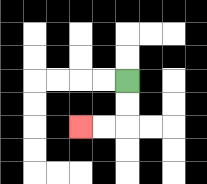{'start': '[5, 3]', 'end': '[3, 5]', 'path_directions': 'D,D,L,L', 'path_coordinates': '[[5, 3], [5, 4], [5, 5], [4, 5], [3, 5]]'}